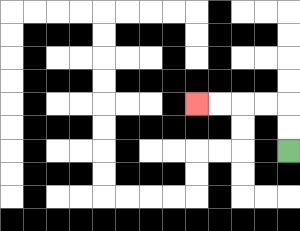{'start': '[12, 6]', 'end': '[8, 4]', 'path_directions': 'U,U,L,L,L,L', 'path_coordinates': '[[12, 6], [12, 5], [12, 4], [11, 4], [10, 4], [9, 4], [8, 4]]'}